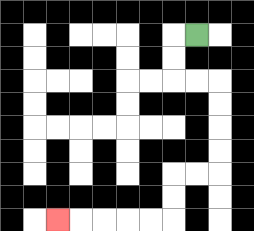{'start': '[8, 1]', 'end': '[2, 9]', 'path_directions': 'L,D,D,R,R,D,D,D,D,L,L,D,D,L,L,L,L,L', 'path_coordinates': '[[8, 1], [7, 1], [7, 2], [7, 3], [8, 3], [9, 3], [9, 4], [9, 5], [9, 6], [9, 7], [8, 7], [7, 7], [7, 8], [7, 9], [6, 9], [5, 9], [4, 9], [3, 9], [2, 9]]'}